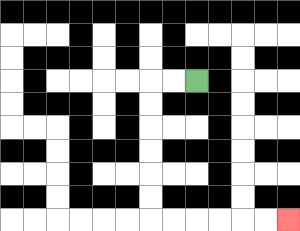{'start': '[8, 3]', 'end': '[12, 9]', 'path_directions': 'L,L,D,D,D,D,D,D,R,R,R,R,R,R', 'path_coordinates': '[[8, 3], [7, 3], [6, 3], [6, 4], [6, 5], [6, 6], [6, 7], [6, 8], [6, 9], [7, 9], [8, 9], [9, 9], [10, 9], [11, 9], [12, 9]]'}